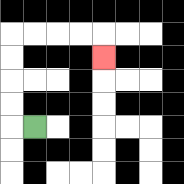{'start': '[1, 5]', 'end': '[4, 2]', 'path_directions': 'L,U,U,U,U,R,R,R,R,D', 'path_coordinates': '[[1, 5], [0, 5], [0, 4], [0, 3], [0, 2], [0, 1], [1, 1], [2, 1], [3, 1], [4, 1], [4, 2]]'}